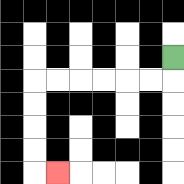{'start': '[7, 2]', 'end': '[2, 7]', 'path_directions': 'D,L,L,L,L,L,L,D,D,D,D,R', 'path_coordinates': '[[7, 2], [7, 3], [6, 3], [5, 3], [4, 3], [3, 3], [2, 3], [1, 3], [1, 4], [1, 5], [1, 6], [1, 7], [2, 7]]'}